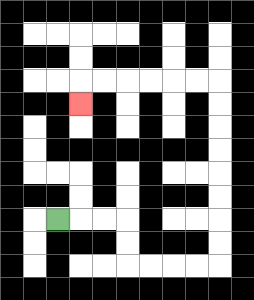{'start': '[2, 9]', 'end': '[3, 4]', 'path_directions': 'R,R,R,D,D,R,R,R,R,U,U,U,U,U,U,U,U,L,L,L,L,L,L,D', 'path_coordinates': '[[2, 9], [3, 9], [4, 9], [5, 9], [5, 10], [5, 11], [6, 11], [7, 11], [8, 11], [9, 11], [9, 10], [9, 9], [9, 8], [9, 7], [9, 6], [9, 5], [9, 4], [9, 3], [8, 3], [7, 3], [6, 3], [5, 3], [4, 3], [3, 3], [3, 4]]'}